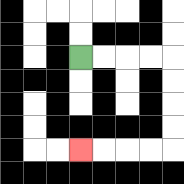{'start': '[3, 2]', 'end': '[3, 6]', 'path_directions': 'R,R,R,R,D,D,D,D,L,L,L,L', 'path_coordinates': '[[3, 2], [4, 2], [5, 2], [6, 2], [7, 2], [7, 3], [7, 4], [7, 5], [7, 6], [6, 6], [5, 6], [4, 6], [3, 6]]'}